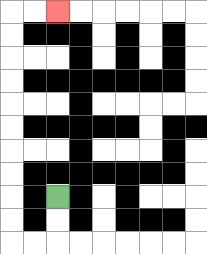{'start': '[2, 8]', 'end': '[2, 0]', 'path_directions': 'D,D,L,L,U,U,U,U,U,U,U,U,U,U,R,R', 'path_coordinates': '[[2, 8], [2, 9], [2, 10], [1, 10], [0, 10], [0, 9], [0, 8], [0, 7], [0, 6], [0, 5], [0, 4], [0, 3], [0, 2], [0, 1], [0, 0], [1, 0], [2, 0]]'}